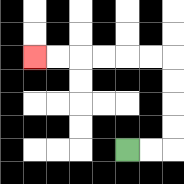{'start': '[5, 6]', 'end': '[1, 2]', 'path_directions': 'R,R,U,U,U,U,L,L,L,L,L,L', 'path_coordinates': '[[5, 6], [6, 6], [7, 6], [7, 5], [7, 4], [7, 3], [7, 2], [6, 2], [5, 2], [4, 2], [3, 2], [2, 2], [1, 2]]'}